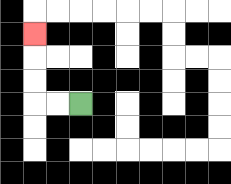{'start': '[3, 4]', 'end': '[1, 1]', 'path_directions': 'L,L,U,U,U', 'path_coordinates': '[[3, 4], [2, 4], [1, 4], [1, 3], [1, 2], [1, 1]]'}